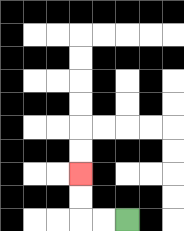{'start': '[5, 9]', 'end': '[3, 7]', 'path_directions': 'L,L,U,U', 'path_coordinates': '[[5, 9], [4, 9], [3, 9], [3, 8], [3, 7]]'}